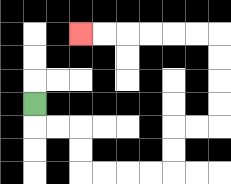{'start': '[1, 4]', 'end': '[3, 1]', 'path_directions': 'D,R,R,D,D,R,R,R,R,U,U,R,R,U,U,U,U,L,L,L,L,L,L', 'path_coordinates': '[[1, 4], [1, 5], [2, 5], [3, 5], [3, 6], [3, 7], [4, 7], [5, 7], [6, 7], [7, 7], [7, 6], [7, 5], [8, 5], [9, 5], [9, 4], [9, 3], [9, 2], [9, 1], [8, 1], [7, 1], [6, 1], [5, 1], [4, 1], [3, 1]]'}